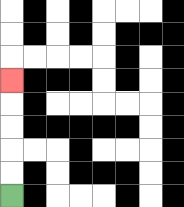{'start': '[0, 8]', 'end': '[0, 3]', 'path_directions': 'U,U,U,U,U', 'path_coordinates': '[[0, 8], [0, 7], [0, 6], [0, 5], [0, 4], [0, 3]]'}